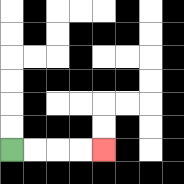{'start': '[0, 6]', 'end': '[4, 6]', 'path_directions': 'R,R,R,R', 'path_coordinates': '[[0, 6], [1, 6], [2, 6], [3, 6], [4, 6]]'}